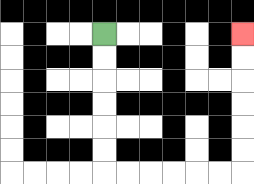{'start': '[4, 1]', 'end': '[10, 1]', 'path_directions': 'D,D,D,D,D,D,R,R,R,R,R,R,U,U,U,U,U,U', 'path_coordinates': '[[4, 1], [4, 2], [4, 3], [4, 4], [4, 5], [4, 6], [4, 7], [5, 7], [6, 7], [7, 7], [8, 7], [9, 7], [10, 7], [10, 6], [10, 5], [10, 4], [10, 3], [10, 2], [10, 1]]'}